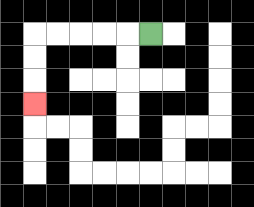{'start': '[6, 1]', 'end': '[1, 4]', 'path_directions': 'L,L,L,L,L,D,D,D', 'path_coordinates': '[[6, 1], [5, 1], [4, 1], [3, 1], [2, 1], [1, 1], [1, 2], [1, 3], [1, 4]]'}